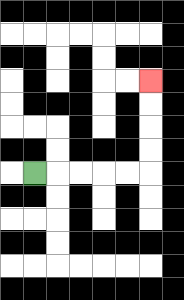{'start': '[1, 7]', 'end': '[6, 3]', 'path_directions': 'R,R,R,R,R,U,U,U,U', 'path_coordinates': '[[1, 7], [2, 7], [3, 7], [4, 7], [5, 7], [6, 7], [6, 6], [6, 5], [6, 4], [6, 3]]'}